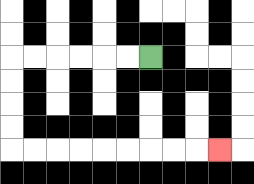{'start': '[6, 2]', 'end': '[9, 6]', 'path_directions': 'L,L,L,L,L,L,D,D,D,D,R,R,R,R,R,R,R,R,R', 'path_coordinates': '[[6, 2], [5, 2], [4, 2], [3, 2], [2, 2], [1, 2], [0, 2], [0, 3], [0, 4], [0, 5], [0, 6], [1, 6], [2, 6], [3, 6], [4, 6], [5, 6], [6, 6], [7, 6], [8, 6], [9, 6]]'}